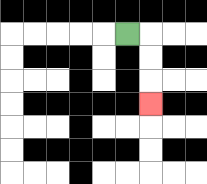{'start': '[5, 1]', 'end': '[6, 4]', 'path_directions': 'R,D,D,D', 'path_coordinates': '[[5, 1], [6, 1], [6, 2], [6, 3], [6, 4]]'}